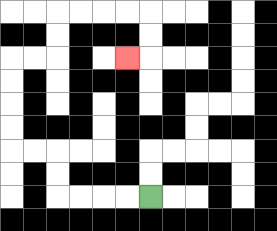{'start': '[6, 8]', 'end': '[5, 2]', 'path_directions': 'L,L,L,L,U,U,L,L,U,U,U,U,R,R,U,U,R,R,R,R,D,D,L', 'path_coordinates': '[[6, 8], [5, 8], [4, 8], [3, 8], [2, 8], [2, 7], [2, 6], [1, 6], [0, 6], [0, 5], [0, 4], [0, 3], [0, 2], [1, 2], [2, 2], [2, 1], [2, 0], [3, 0], [4, 0], [5, 0], [6, 0], [6, 1], [6, 2], [5, 2]]'}